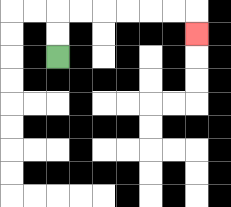{'start': '[2, 2]', 'end': '[8, 1]', 'path_directions': 'U,U,R,R,R,R,R,R,D', 'path_coordinates': '[[2, 2], [2, 1], [2, 0], [3, 0], [4, 0], [5, 0], [6, 0], [7, 0], [8, 0], [8, 1]]'}